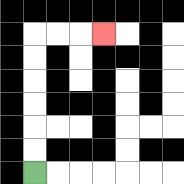{'start': '[1, 7]', 'end': '[4, 1]', 'path_directions': 'U,U,U,U,U,U,R,R,R', 'path_coordinates': '[[1, 7], [1, 6], [1, 5], [1, 4], [1, 3], [1, 2], [1, 1], [2, 1], [3, 1], [4, 1]]'}